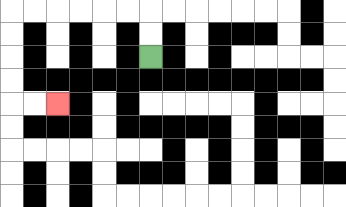{'start': '[6, 2]', 'end': '[2, 4]', 'path_directions': 'U,U,L,L,L,L,L,L,D,D,D,D,R,R', 'path_coordinates': '[[6, 2], [6, 1], [6, 0], [5, 0], [4, 0], [3, 0], [2, 0], [1, 0], [0, 0], [0, 1], [0, 2], [0, 3], [0, 4], [1, 4], [2, 4]]'}